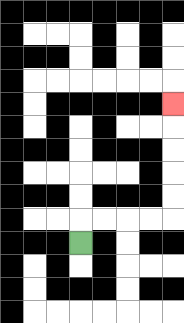{'start': '[3, 10]', 'end': '[7, 4]', 'path_directions': 'U,R,R,R,R,U,U,U,U,U', 'path_coordinates': '[[3, 10], [3, 9], [4, 9], [5, 9], [6, 9], [7, 9], [7, 8], [7, 7], [7, 6], [7, 5], [7, 4]]'}